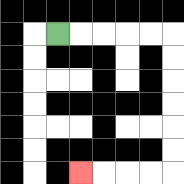{'start': '[2, 1]', 'end': '[3, 7]', 'path_directions': 'R,R,R,R,R,D,D,D,D,D,D,L,L,L,L', 'path_coordinates': '[[2, 1], [3, 1], [4, 1], [5, 1], [6, 1], [7, 1], [7, 2], [7, 3], [7, 4], [7, 5], [7, 6], [7, 7], [6, 7], [5, 7], [4, 7], [3, 7]]'}